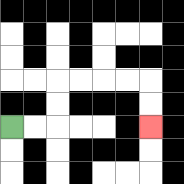{'start': '[0, 5]', 'end': '[6, 5]', 'path_directions': 'R,R,U,U,R,R,R,R,D,D', 'path_coordinates': '[[0, 5], [1, 5], [2, 5], [2, 4], [2, 3], [3, 3], [4, 3], [5, 3], [6, 3], [6, 4], [6, 5]]'}